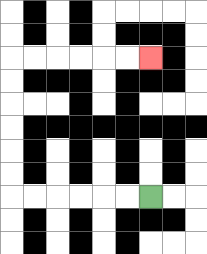{'start': '[6, 8]', 'end': '[6, 2]', 'path_directions': 'L,L,L,L,L,L,U,U,U,U,U,U,R,R,R,R,R,R', 'path_coordinates': '[[6, 8], [5, 8], [4, 8], [3, 8], [2, 8], [1, 8], [0, 8], [0, 7], [0, 6], [0, 5], [0, 4], [0, 3], [0, 2], [1, 2], [2, 2], [3, 2], [4, 2], [5, 2], [6, 2]]'}